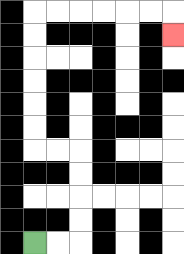{'start': '[1, 10]', 'end': '[7, 1]', 'path_directions': 'R,R,U,U,U,U,L,L,U,U,U,U,U,U,R,R,R,R,R,R,D', 'path_coordinates': '[[1, 10], [2, 10], [3, 10], [3, 9], [3, 8], [3, 7], [3, 6], [2, 6], [1, 6], [1, 5], [1, 4], [1, 3], [1, 2], [1, 1], [1, 0], [2, 0], [3, 0], [4, 0], [5, 0], [6, 0], [7, 0], [7, 1]]'}